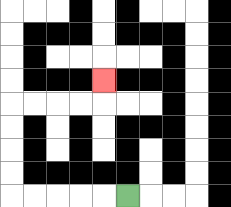{'start': '[5, 8]', 'end': '[4, 3]', 'path_directions': 'L,L,L,L,L,U,U,U,U,R,R,R,R,U', 'path_coordinates': '[[5, 8], [4, 8], [3, 8], [2, 8], [1, 8], [0, 8], [0, 7], [0, 6], [0, 5], [0, 4], [1, 4], [2, 4], [3, 4], [4, 4], [4, 3]]'}